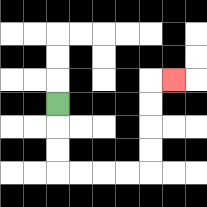{'start': '[2, 4]', 'end': '[7, 3]', 'path_directions': 'D,D,D,R,R,R,R,U,U,U,U,R', 'path_coordinates': '[[2, 4], [2, 5], [2, 6], [2, 7], [3, 7], [4, 7], [5, 7], [6, 7], [6, 6], [6, 5], [6, 4], [6, 3], [7, 3]]'}